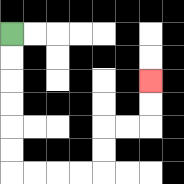{'start': '[0, 1]', 'end': '[6, 3]', 'path_directions': 'D,D,D,D,D,D,R,R,R,R,U,U,R,R,U,U', 'path_coordinates': '[[0, 1], [0, 2], [0, 3], [0, 4], [0, 5], [0, 6], [0, 7], [1, 7], [2, 7], [3, 7], [4, 7], [4, 6], [4, 5], [5, 5], [6, 5], [6, 4], [6, 3]]'}